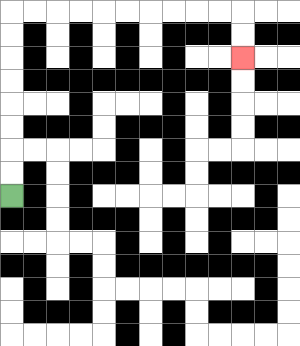{'start': '[0, 8]', 'end': '[10, 2]', 'path_directions': 'U,U,U,U,U,U,U,U,R,R,R,R,R,R,R,R,R,R,D,D', 'path_coordinates': '[[0, 8], [0, 7], [0, 6], [0, 5], [0, 4], [0, 3], [0, 2], [0, 1], [0, 0], [1, 0], [2, 0], [3, 0], [4, 0], [5, 0], [6, 0], [7, 0], [8, 0], [9, 0], [10, 0], [10, 1], [10, 2]]'}